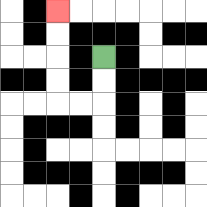{'start': '[4, 2]', 'end': '[2, 0]', 'path_directions': 'D,D,L,L,U,U,U,U', 'path_coordinates': '[[4, 2], [4, 3], [4, 4], [3, 4], [2, 4], [2, 3], [2, 2], [2, 1], [2, 0]]'}